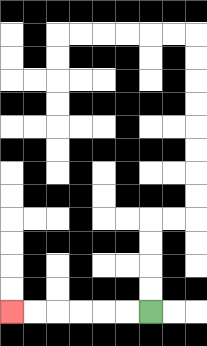{'start': '[6, 13]', 'end': '[0, 13]', 'path_directions': 'L,L,L,L,L,L', 'path_coordinates': '[[6, 13], [5, 13], [4, 13], [3, 13], [2, 13], [1, 13], [0, 13]]'}